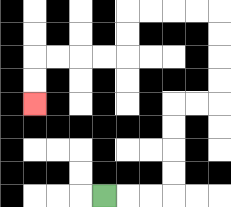{'start': '[4, 8]', 'end': '[1, 4]', 'path_directions': 'R,R,R,U,U,U,U,R,R,U,U,U,U,L,L,L,L,D,D,L,L,L,L,D,D', 'path_coordinates': '[[4, 8], [5, 8], [6, 8], [7, 8], [7, 7], [7, 6], [7, 5], [7, 4], [8, 4], [9, 4], [9, 3], [9, 2], [9, 1], [9, 0], [8, 0], [7, 0], [6, 0], [5, 0], [5, 1], [5, 2], [4, 2], [3, 2], [2, 2], [1, 2], [1, 3], [1, 4]]'}